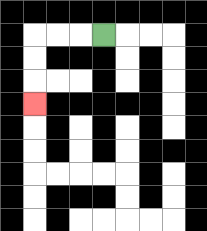{'start': '[4, 1]', 'end': '[1, 4]', 'path_directions': 'L,L,L,D,D,D', 'path_coordinates': '[[4, 1], [3, 1], [2, 1], [1, 1], [1, 2], [1, 3], [1, 4]]'}